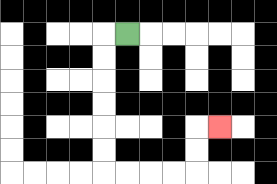{'start': '[5, 1]', 'end': '[9, 5]', 'path_directions': 'L,D,D,D,D,D,D,R,R,R,R,U,U,R', 'path_coordinates': '[[5, 1], [4, 1], [4, 2], [4, 3], [4, 4], [4, 5], [4, 6], [4, 7], [5, 7], [6, 7], [7, 7], [8, 7], [8, 6], [8, 5], [9, 5]]'}